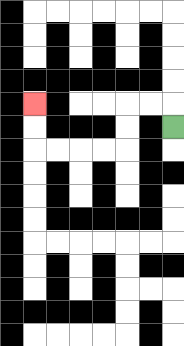{'start': '[7, 5]', 'end': '[1, 4]', 'path_directions': 'U,L,L,D,D,L,L,L,L,U,U', 'path_coordinates': '[[7, 5], [7, 4], [6, 4], [5, 4], [5, 5], [5, 6], [4, 6], [3, 6], [2, 6], [1, 6], [1, 5], [1, 4]]'}